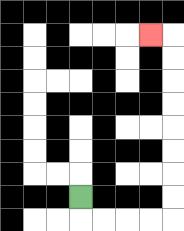{'start': '[3, 8]', 'end': '[6, 1]', 'path_directions': 'D,R,R,R,R,U,U,U,U,U,U,U,U,L', 'path_coordinates': '[[3, 8], [3, 9], [4, 9], [5, 9], [6, 9], [7, 9], [7, 8], [7, 7], [7, 6], [7, 5], [7, 4], [7, 3], [7, 2], [7, 1], [6, 1]]'}